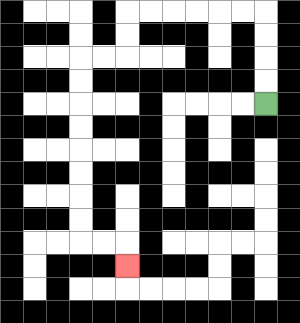{'start': '[11, 4]', 'end': '[5, 11]', 'path_directions': 'U,U,U,U,L,L,L,L,L,L,D,D,L,L,D,D,D,D,D,D,D,D,R,R,D', 'path_coordinates': '[[11, 4], [11, 3], [11, 2], [11, 1], [11, 0], [10, 0], [9, 0], [8, 0], [7, 0], [6, 0], [5, 0], [5, 1], [5, 2], [4, 2], [3, 2], [3, 3], [3, 4], [3, 5], [3, 6], [3, 7], [3, 8], [3, 9], [3, 10], [4, 10], [5, 10], [5, 11]]'}